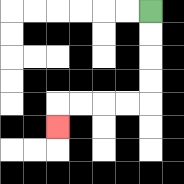{'start': '[6, 0]', 'end': '[2, 5]', 'path_directions': 'D,D,D,D,L,L,L,L,D', 'path_coordinates': '[[6, 0], [6, 1], [6, 2], [6, 3], [6, 4], [5, 4], [4, 4], [3, 4], [2, 4], [2, 5]]'}